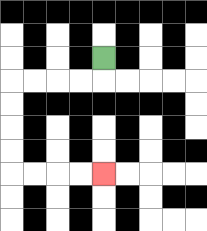{'start': '[4, 2]', 'end': '[4, 7]', 'path_directions': 'D,L,L,L,L,D,D,D,D,R,R,R,R', 'path_coordinates': '[[4, 2], [4, 3], [3, 3], [2, 3], [1, 3], [0, 3], [0, 4], [0, 5], [0, 6], [0, 7], [1, 7], [2, 7], [3, 7], [4, 7]]'}